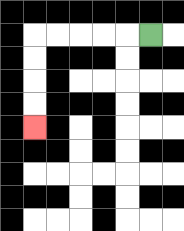{'start': '[6, 1]', 'end': '[1, 5]', 'path_directions': 'L,L,L,L,L,D,D,D,D', 'path_coordinates': '[[6, 1], [5, 1], [4, 1], [3, 1], [2, 1], [1, 1], [1, 2], [1, 3], [1, 4], [1, 5]]'}